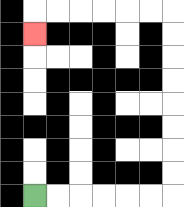{'start': '[1, 8]', 'end': '[1, 1]', 'path_directions': 'R,R,R,R,R,R,U,U,U,U,U,U,U,U,L,L,L,L,L,L,D', 'path_coordinates': '[[1, 8], [2, 8], [3, 8], [4, 8], [5, 8], [6, 8], [7, 8], [7, 7], [7, 6], [7, 5], [7, 4], [7, 3], [7, 2], [7, 1], [7, 0], [6, 0], [5, 0], [4, 0], [3, 0], [2, 0], [1, 0], [1, 1]]'}